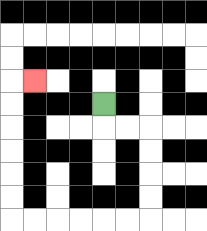{'start': '[4, 4]', 'end': '[1, 3]', 'path_directions': 'D,R,R,D,D,D,D,L,L,L,L,L,L,U,U,U,U,U,U,R', 'path_coordinates': '[[4, 4], [4, 5], [5, 5], [6, 5], [6, 6], [6, 7], [6, 8], [6, 9], [5, 9], [4, 9], [3, 9], [2, 9], [1, 9], [0, 9], [0, 8], [0, 7], [0, 6], [0, 5], [0, 4], [0, 3], [1, 3]]'}